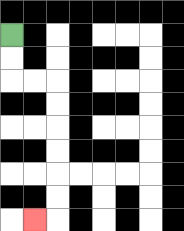{'start': '[0, 1]', 'end': '[1, 9]', 'path_directions': 'D,D,R,R,D,D,D,D,D,D,L', 'path_coordinates': '[[0, 1], [0, 2], [0, 3], [1, 3], [2, 3], [2, 4], [2, 5], [2, 6], [2, 7], [2, 8], [2, 9], [1, 9]]'}